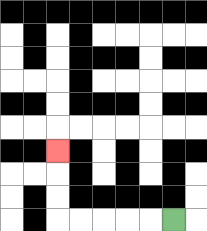{'start': '[7, 9]', 'end': '[2, 6]', 'path_directions': 'L,L,L,L,L,U,U,U', 'path_coordinates': '[[7, 9], [6, 9], [5, 9], [4, 9], [3, 9], [2, 9], [2, 8], [2, 7], [2, 6]]'}